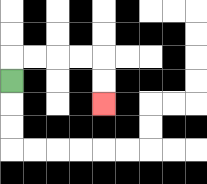{'start': '[0, 3]', 'end': '[4, 4]', 'path_directions': 'U,R,R,R,R,D,D', 'path_coordinates': '[[0, 3], [0, 2], [1, 2], [2, 2], [3, 2], [4, 2], [4, 3], [4, 4]]'}